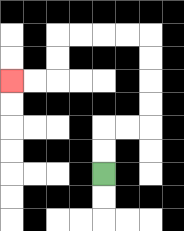{'start': '[4, 7]', 'end': '[0, 3]', 'path_directions': 'U,U,R,R,U,U,U,U,L,L,L,L,D,D,L,L', 'path_coordinates': '[[4, 7], [4, 6], [4, 5], [5, 5], [6, 5], [6, 4], [6, 3], [6, 2], [6, 1], [5, 1], [4, 1], [3, 1], [2, 1], [2, 2], [2, 3], [1, 3], [0, 3]]'}